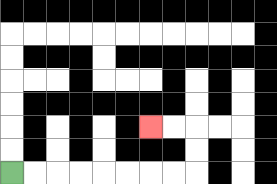{'start': '[0, 7]', 'end': '[6, 5]', 'path_directions': 'R,R,R,R,R,R,R,R,U,U,L,L', 'path_coordinates': '[[0, 7], [1, 7], [2, 7], [3, 7], [4, 7], [5, 7], [6, 7], [7, 7], [8, 7], [8, 6], [8, 5], [7, 5], [6, 5]]'}